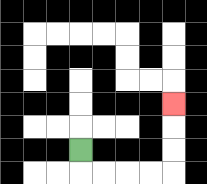{'start': '[3, 6]', 'end': '[7, 4]', 'path_directions': 'D,R,R,R,R,U,U,U', 'path_coordinates': '[[3, 6], [3, 7], [4, 7], [5, 7], [6, 7], [7, 7], [7, 6], [7, 5], [7, 4]]'}